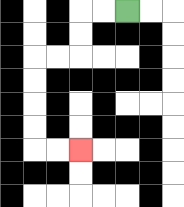{'start': '[5, 0]', 'end': '[3, 6]', 'path_directions': 'L,L,D,D,L,L,D,D,D,D,R,R', 'path_coordinates': '[[5, 0], [4, 0], [3, 0], [3, 1], [3, 2], [2, 2], [1, 2], [1, 3], [1, 4], [1, 5], [1, 6], [2, 6], [3, 6]]'}